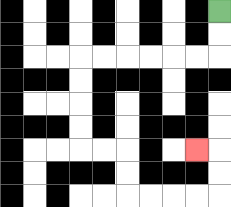{'start': '[9, 0]', 'end': '[8, 6]', 'path_directions': 'D,D,L,L,L,L,L,L,D,D,D,D,R,R,D,D,R,R,R,R,U,U,L', 'path_coordinates': '[[9, 0], [9, 1], [9, 2], [8, 2], [7, 2], [6, 2], [5, 2], [4, 2], [3, 2], [3, 3], [3, 4], [3, 5], [3, 6], [4, 6], [5, 6], [5, 7], [5, 8], [6, 8], [7, 8], [8, 8], [9, 8], [9, 7], [9, 6], [8, 6]]'}